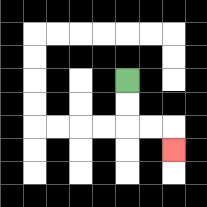{'start': '[5, 3]', 'end': '[7, 6]', 'path_directions': 'D,D,R,R,D', 'path_coordinates': '[[5, 3], [5, 4], [5, 5], [6, 5], [7, 5], [7, 6]]'}